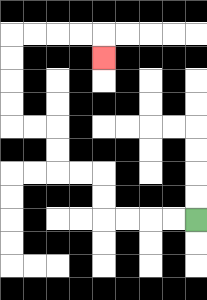{'start': '[8, 9]', 'end': '[4, 2]', 'path_directions': 'L,L,L,L,U,U,L,L,U,U,L,L,U,U,U,U,R,R,R,R,D', 'path_coordinates': '[[8, 9], [7, 9], [6, 9], [5, 9], [4, 9], [4, 8], [4, 7], [3, 7], [2, 7], [2, 6], [2, 5], [1, 5], [0, 5], [0, 4], [0, 3], [0, 2], [0, 1], [1, 1], [2, 1], [3, 1], [4, 1], [4, 2]]'}